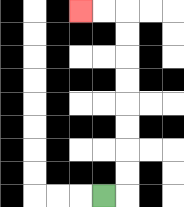{'start': '[4, 8]', 'end': '[3, 0]', 'path_directions': 'R,U,U,U,U,U,U,U,U,L,L', 'path_coordinates': '[[4, 8], [5, 8], [5, 7], [5, 6], [5, 5], [5, 4], [5, 3], [5, 2], [5, 1], [5, 0], [4, 0], [3, 0]]'}